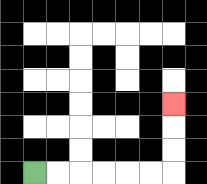{'start': '[1, 7]', 'end': '[7, 4]', 'path_directions': 'R,R,R,R,R,R,U,U,U', 'path_coordinates': '[[1, 7], [2, 7], [3, 7], [4, 7], [5, 7], [6, 7], [7, 7], [7, 6], [7, 5], [7, 4]]'}